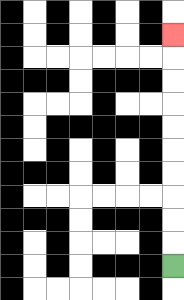{'start': '[7, 11]', 'end': '[7, 1]', 'path_directions': 'U,U,U,U,U,U,U,U,U,U', 'path_coordinates': '[[7, 11], [7, 10], [7, 9], [7, 8], [7, 7], [7, 6], [7, 5], [7, 4], [7, 3], [7, 2], [7, 1]]'}